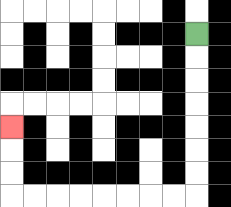{'start': '[8, 1]', 'end': '[0, 5]', 'path_directions': 'D,D,D,D,D,D,D,L,L,L,L,L,L,L,L,U,U,U', 'path_coordinates': '[[8, 1], [8, 2], [8, 3], [8, 4], [8, 5], [8, 6], [8, 7], [8, 8], [7, 8], [6, 8], [5, 8], [4, 8], [3, 8], [2, 8], [1, 8], [0, 8], [0, 7], [0, 6], [0, 5]]'}